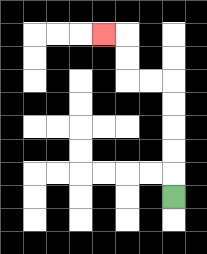{'start': '[7, 8]', 'end': '[4, 1]', 'path_directions': 'U,U,U,U,U,L,L,U,U,L', 'path_coordinates': '[[7, 8], [7, 7], [7, 6], [7, 5], [7, 4], [7, 3], [6, 3], [5, 3], [5, 2], [5, 1], [4, 1]]'}